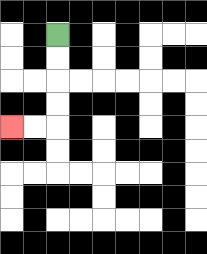{'start': '[2, 1]', 'end': '[0, 5]', 'path_directions': 'D,D,D,D,L,L', 'path_coordinates': '[[2, 1], [2, 2], [2, 3], [2, 4], [2, 5], [1, 5], [0, 5]]'}